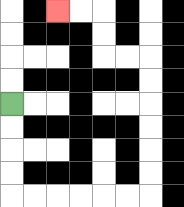{'start': '[0, 4]', 'end': '[2, 0]', 'path_directions': 'D,D,D,D,R,R,R,R,R,R,U,U,U,U,U,U,L,L,U,U,L,L', 'path_coordinates': '[[0, 4], [0, 5], [0, 6], [0, 7], [0, 8], [1, 8], [2, 8], [3, 8], [4, 8], [5, 8], [6, 8], [6, 7], [6, 6], [6, 5], [6, 4], [6, 3], [6, 2], [5, 2], [4, 2], [4, 1], [4, 0], [3, 0], [2, 0]]'}